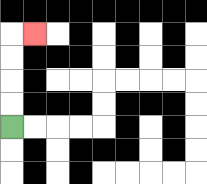{'start': '[0, 5]', 'end': '[1, 1]', 'path_directions': 'U,U,U,U,R', 'path_coordinates': '[[0, 5], [0, 4], [0, 3], [0, 2], [0, 1], [1, 1]]'}